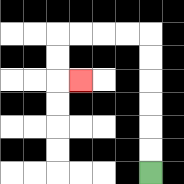{'start': '[6, 7]', 'end': '[3, 3]', 'path_directions': 'U,U,U,U,U,U,L,L,L,L,D,D,R', 'path_coordinates': '[[6, 7], [6, 6], [6, 5], [6, 4], [6, 3], [6, 2], [6, 1], [5, 1], [4, 1], [3, 1], [2, 1], [2, 2], [2, 3], [3, 3]]'}